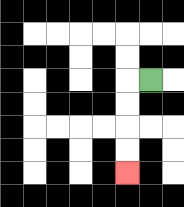{'start': '[6, 3]', 'end': '[5, 7]', 'path_directions': 'L,D,D,D,D', 'path_coordinates': '[[6, 3], [5, 3], [5, 4], [5, 5], [5, 6], [5, 7]]'}